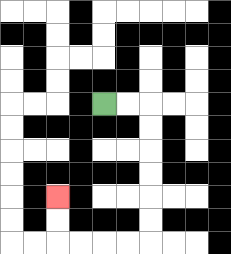{'start': '[4, 4]', 'end': '[2, 8]', 'path_directions': 'R,R,D,D,D,D,D,D,L,L,L,L,U,U', 'path_coordinates': '[[4, 4], [5, 4], [6, 4], [6, 5], [6, 6], [6, 7], [6, 8], [6, 9], [6, 10], [5, 10], [4, 10], [3, 10], [2, 10], [2, 9], [2, 8]]'}